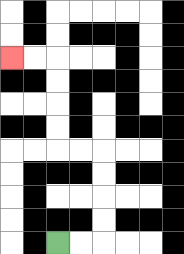{'start': '[2, 10]', 'end': '[0, 2]', 'path_directions': 'R,R,U,U,U,U,L,L,U,U,U,U,L,L', 'path_coordinates': '[[2, 10], [3, 10], [4, 10], [4, 9], [4, 8], [4, 7], [4, 6], [3, 6], [2, 6], [2, 5], [2, 4], [2, 3], [2, 2], [1, 2], [0, 2]]'}